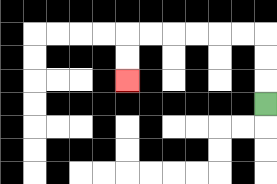{'start': '[11, 4]', 'end': '[5, 3]', 'path_directions': 'U,U,U,L,L,L,L,L,L,D,D', 'path_coordinates': '[[11, 4], [11, 3], [11, 2], [11, 1], [10, 1], [9, 1], [8, 1], [7, 1], [6, 1], [5, 1], [5, 2], [5, 3]]'}